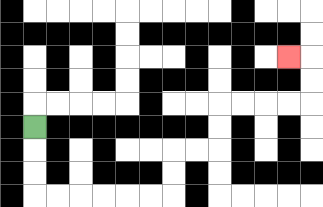{'start': '[1, 5]', 'end': '[12, 2]', 'path_directions': 'D,D,D,R,R,R,R,R,R,U,U,R,R,U,U,R,R,R,R,U,U,L', 'path_coordinates': '[[1, 5], [1, 6], [1, 7], [1, 8], [2, 8], [3, 8], [4, 8], [5, 8], [6, 8], [7, 8], [7, 7], [7, 6], [8, 6], [9, 6], [9, 5], [9, 4], [10, 4], [11, 4], [12, 4], [13, 4], [13, 3], [13, 2], [12, 2]]'}